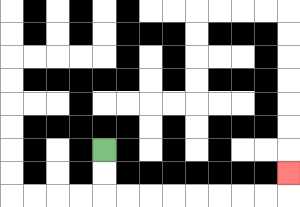{'start': '[4, 6]', 'end': '[12, 7]', 'path_directions': 'D,D,R,R,R,R,R,R,R,R,U', 'path_coordinates': '[[4, 6], [4, 7], [4, 8], [5, 8], [6, 8], [7, 8], [8, 8], [9, 8], [10, 8], [11, 8], [12, 8], [12, 7]]'}